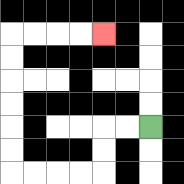{'start': '[6, 5]', 'end': '[4, 1]', 'path_directions': 'L,L,D,D,L,L,L,L,U,U,U,U,U,U,R,R,R,R', 'path_coordinates': '[[6, 5], [5, 5], [4, 5], [4, 6], [4, 7], [3, 7], [2, 7], [1, 7], [0, 7], [0, 6], [0, 5], [0, 4], [0, 3], [0, 2], [0, 1], [1, 1], [2, 1], [3, 1], [4, 1]]'}